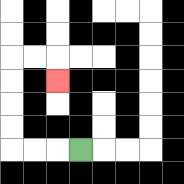{'start': '[3, 6]', 'end': '[2, 3]', 'path_directions': 'L,L,L,U,U,U,U,R,R,D', 'path_coordinates': '[[3, 6], [2, 6], [1, 6], [0, 6], [0, 5], [0, 4], [0, 3], [0, 2], [1, 2], [2, 2], [2, 3]]'}